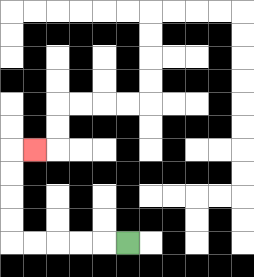{'start': '[5, 10]', 'end': '[1, 6]', 'path_directions': 'L,L,L,L,L,U,U,U,U,R', 'path_coordinates': '[[5, 10], [4, 10], [3, 10], [2, 10], [1, 10], [0, 10], [0, 9], [0, 8], [0, 7], [0, 6], [1, 6]]'}